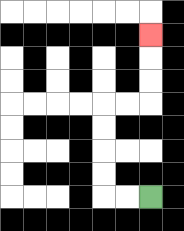{'start': '[6, 8]', 'end': '[6, 1]', 'path_directions': 'L,L,U,U,U,U,R,R,U,U,U', 'path_coordinates': '[[6, 8], [5, 8], [4, 8], [4, 7], [4, 6], [4, 5], [4, 4], [5, 4], [6, 4], [6, 3], [6, 2], [6, 1]]'}